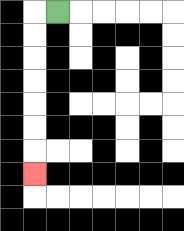{'start': '[2, 0]', 'end': '[1, 7]', 'path_directions': 'L,D,D,D,D,D,D,D', 'path_coordinates': '[[2, 0], [1, 0], [1, 1], [1, 2], [1, 3], [1, 4], [1, 5], [1, 6], [1, 7]]'}